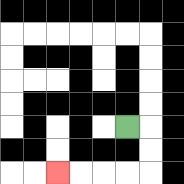{'start': '[5, 5]', 'end': '[2, 7]', 'path_directions': 'R,D,D,L,L,L,L', 'path_coordinates': '[[5, 5], [6, 5], [6, 6], [6, 7], [5, 7], [4, 7], [3, 7], [2, 7]]'}